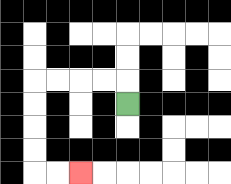{'start': '[5, 4]', 'end': '[3, 7]', 'path_directions': 'U,L,L,L,L,D,D,D,D,R,R', 'path_coordinates': '[[5, 4], [5, 3], [4, 3], [3, 3], [2, 3], [1, 3], [1, 4], [1, 5], [1, 6], [1, 7], [2, 7], [3, 7]]'}